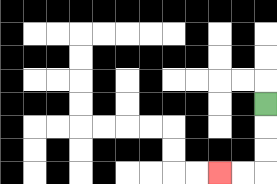{'start': '[11, 4]', 'end': '[9, 7]', 'path_directions': 'D,D,D,L,L', 'path_coordinates': '[[11, 4], [11, 5], [11, 6], [11, 7], [10, 7], [9, 7]]'}